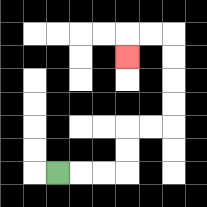{'start': '[2, 7]', 'end': '[5, 2]', 'path_directions': 'R,R,R,U,U,R,R,U,U,U,U,L,L,D', 'path_coordinates': '[[2, 7], [3, 7], [4, 7], [5, 7], [5, 6], [5, 5], [6, 5], [7, 5], [7, 4], [7, 3], [7, 2], [7, 1], [6, 1], [5, 1], [5, 2]]'}